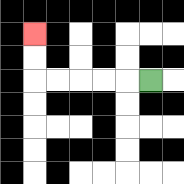{'start': '[6, 3]', 'end': '[1, 1]', 'path_directions': 'L,L,L,L,L,U,U', 'path_coordinates': '[[6, 3], [5, 3], [4, 3], [3, 3], [2, 3], [1, 3], [1, 2], [1, 1]]'}